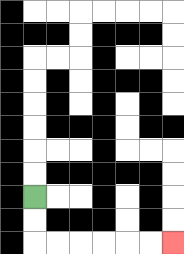{'start': '[1, 8]', 'end': '[7, 10]', 'path_directions': 'D,D,R,R,R,R,R,R', 'path_coordinates': '[[1, 8], [1, 9], [1, 10], [2, 10], [3, 10], [4, 10], [5, 10], [6, 10], [7, 10]]'}